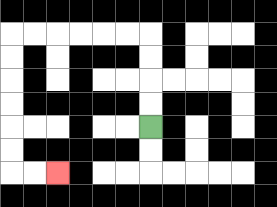{'start': '[6, 5]', 'end': '[2, 7]', 'path_directions': 'U,U,U,U,L,L,L,L,L,L,D,D,D,D,D,D,R,R', 'path_coordinates': '[[6, 5], [6, 4], [6, 3], [6, 2], [6, 1], [5, 1], [4, 1], [3, 1], [2, 1], [1, 1], [0, 1], [0, 2], [0, 3], [0, 4], [0, 5], [0, 6], [0, 7], [1, 7], [2, 7]]'}